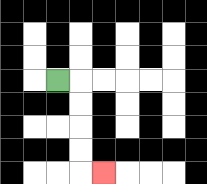{'start': '[2, 3]', 'end': '[4, 7]', 'path_directions': 'R,D,D,D,D,R', 'path_coordinates': '[[2, 3], [3, 3], [3, 4], [3, 5], [3, 6], [3, 7], [4, 7]]'}